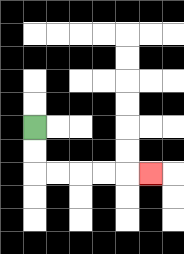{'start': '[1, 5]', 'end': '[6, 7]', 'path_directions': 'D,D,R,R,R,R,R', 'path_coordinates': '[[1, 5], [1, 6], [1, 7], [2, 7], [3, 7], [4, 7], [5, 7], [6, 7]]'}